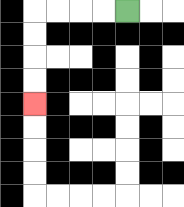{'start': '[5, 0]', 'end': '[1, 4]', 'path_directions': 'L,L,L,L,D,D,D,D', 'path_coordinates': '[[5, 0], [4, 0], [3, 0], [2, 0], [1, 0], [1, 1], [1, 2], [1, 3], [1, 4]]'}